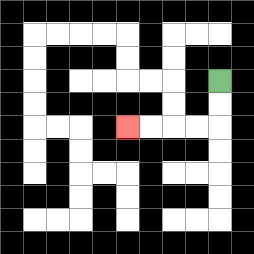{'start': '[9, 3]', 'end': '[5, 5]', 'path_directions': 'D,D,L,L,L,L', 'path_coordinates': '[[9, 3], [9, 4], [9, 5], [8, 5], [7, 5], [6, 5], [5, 5]]'}